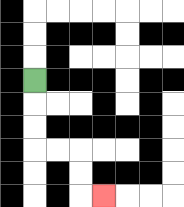{'start': '[1, 3]', 'end': '[4, 8]', 'path_directions': 'D,D,D,R,R,D,D,R', 'path_coordinates': '[[1, 3], [1, 4], [1, 5], [1, 6], [2, 6], [3, 6], [3, 7], [3, 8], [4, 8]]'}